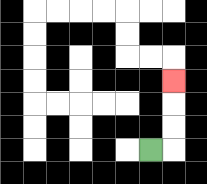{'start': '[6, 6]', 'end': '[7, 3]', 'path_directions': 'R,U,U,U', 'path_coordinates': '[[6, 6], [7, 6], [7, 5], [7, 4], [7, 3]]'}